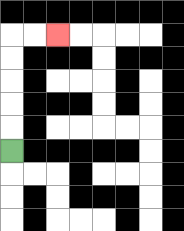{'start': '[0, 6]', 'end': '[2, 1]', 'path_directions': 'U,U,U,U,U,R,R', 'path_coordinates': '[[0, 6], [0, 5], [0, 4], [0, 3], [0, 2], [0, 1], [1, 1], [2, 1]]'}